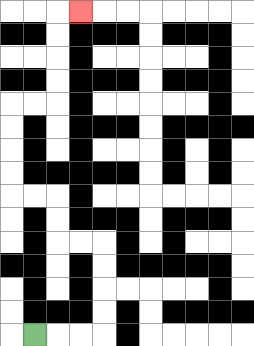{'start': '[1, 14]', 'end': '[3, 0]', 'path_directions': 'R,R,R,U,U,U,U,L,L,U,U,L,L,U,U,U,U,R,R,U,U,U,U,R', 'path_coordinates': '[[1, 14], [2, 14], [3, 14], [4, 14], [4, 13], [4, 12], [4, 11], [4, 10], [3, 10], [2, 10], [2, 9], [2, 8], [1, 8], [0, 8], [0, 7], [0, 6], [0, 5], [0, 4], [1, 4], [2, 4], [2, 3], [2, 2], [2, 1], [2, 0], [3, 0]]'}